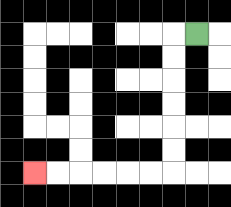{'start': '[8, 1]', 'end': '[1, 7]', 'path_directions': 'L,D,D,D,D,D,D,L,L,L,L,L,L', 'path_coordinates': '[[8, 1], [7, 1], [7, 2], [7, 3], [7, 4], [7, 5], [7, 6], [7, 7], [6, 7], [5, 7], [4, 7], [3, 7], [2, 7], [1, 7]]'}